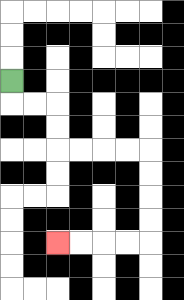{'start': '[0, 3]', 'end': '[2, 10]', 'path_directions': 'D,R,R,D,D,R,R,R,R,D,D,D,D,L,L,L,L', 'path_coordinates': '[[0, 3], [0, 4], [1, 4], [2, 4], [2, 5], [2, 6], [3, 6], [4, 6], [5, 6], [6, 6], [6, 7], [6, 8], [6, 9], [6, 10], [5, 10], [4, 10], [3, 10], [2, 10]]'}